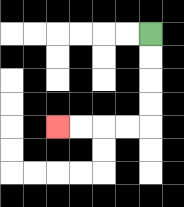{'start': '[6, 1]', 'end': '[2, 5]', 'path_directions': 'D,D,D,D,L,L,L,L', 'path_coordinates': '[[6, 1], [6, 2], [6, 3], [6, 4], [6, 5], [5, 5], [4, 5], [3, 5], [2, 5]]'}